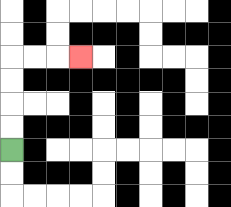{'start': '[0, 6]', 'end': '[3, 2]', 'path_directions': 'U,U,U,U,R,R,R', 'path_coordinates': '[[0, 6], [0, 5], [0, 4], [0, 3], [0, 2], [1, 2], [2, 2], [3, 2]]'}